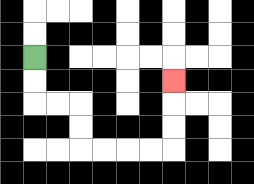{'start': '[1, 2]', 'end': '[7, 3]', 'path_directions': 'D,D,R,R,D,D,R,R,R,R,U,U,U', 'path_coordinates': '[[1, 2], [1, 3], [1, 4], [2, 4], [3, 4], [3, 5], [3, 6], [4, 6], [5, 6], [6, 6], [7, 6], [7, 5], [7, 4], [7, 3]]'}